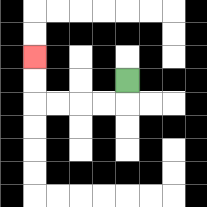{'start': '[5, 3]', 'end': '[1, 2]', 'path_directions': 'D,L,L,L,L,U,U', 'path_coordinates': '[[5, 3], [5, 4], [4, 4], [3, 4], [2, 4], [1, 4], [1, 3], [1, 2]]'}